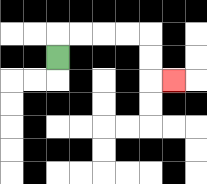{'start': '[2, 2]', 'end': '[7, 3]', 'path_directions': 'U,R,R,R,R,D,D,R', 'path_coordinates': '[[2, 2], [2, 1], [3, 1], [4, 1], [5, 1], [6, 1], [6, 2], [6, 3], [7, 3]]'}